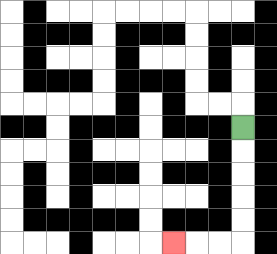{'start': '[10, 5]', 'end': '[7, 10]', 'path_directions': 'D,D,D,D,D,L,L,L', 'path_coordinates': '[[10, 5], [10, 6], [10, 7], [10, 8], [10, 9], [10, 10], [9, 10], [8, 10], [7, 10]]'}